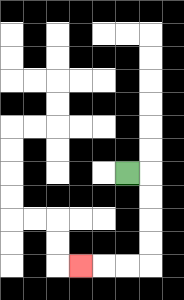{'start': '[5, 7]', 'end': '[3, 11]', 'path_directions': 'R,D,D,D,D,L,L,L', 'path_coordinates': '[[5, 7], [6, 7], [6, 8], [6, 9], [6, 10], [6, 11], [5, 11], [4, 11], [3, 11]]'}